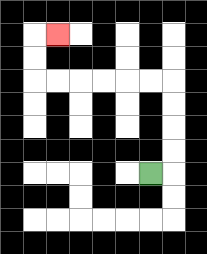{'start': '[6, 7]', 'end': '[2, 1]', 'path_directions': 'R,U,U,U,U,L,L,L,L,L,L,U,U,R', 'path_coordinates': '[[6, 7], [7, 7], [7, 6], [7, 5], [7, 4], [7, 3], [6, 3], [5, 3], [4, 3], [3, 3], [2, 3], [1, 3], [1, 2], [1, 1], [2, 1]]'}